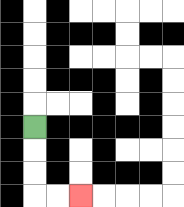{'start': '[1, 5]', 'end': '[3, 8]', 'path_directions': 'D,D,D,R,R', 'path_coordinates': '[[1, 5], [1, 6], [1, 7], [1, 8], [2, 8], [3, 8]]'}